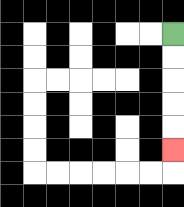{'start': '[7, 1]', 'end': '[7, 6]', 'path_directions': 'D,D,D,D,D', 'path_coordinates': '[[7, 1], [7, 2], [7, 3], [7, 4], [7, 5], [7, 6]]'}